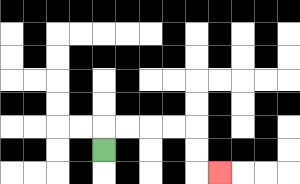{'start': '[4, 6]', 'end': '[9, 7]', 'path_directions': 'U,R,R,R,R,D,D,R', 'path_coordinates': '[[4, 6], [4, 5], [5, 5], [6, 5], [7, 5], [8, 5], [8, 6], [8, 7], [9, 7]]'}